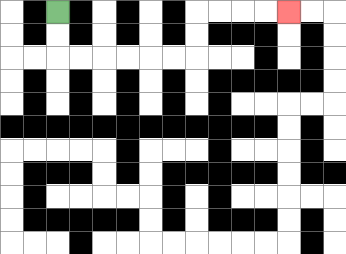{'start': '[2, 0]', 'end': '[12, 0]', 'path_directions': 'D,D,R,R,R,R,R,R,U,U,R,R,R,R', 'path_coordinates': '[[2, 0], [2, 1], [2, 2], [3, 2], [4, 2], [5, 2], [6, 2], [7, 2], [8, 2], [8, 1], [8, 0], [9, 0], [10, 0], [11, 0], [12, 0]]'}